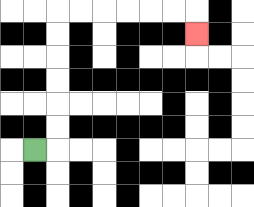{'start': '[1, 6]', 'end': '[8, 1]', 'path_directions': 'R,U,U,U,U,U,U,R,R,R,R,R,R,D', 'path_coordinates': '[[1, 6], [2, 6], [2, 5], [2, 4], [2, 3], [2, 2], [2, 1], [2, 0], [3, 0], [4, 0], [5, 0], [6, 0], [7, 0], [8, 0], [8, 1]]'}